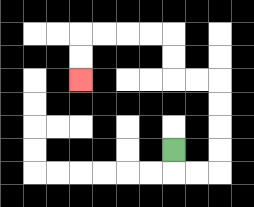{'start': '[7, 6]', 'end': '[3, 3]', 'path_directions': 'D,R,R,U,U,U,U,L,L,U,U,L,L,L,L,D,D', 'path_coordinates': '[[7, 6], [7, 7], [8, 7], [9, 7], [9, 6], [9, 5], [9, 4], [9, 3], [8, 3], [7, 3], [7, 2], [7, 1], [6, 1], [5, 1], [4, 1], [3, 1], [3, 2], [3, 3]]'}